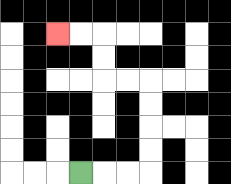{'start': '[3, 7]', 'end': '[2, 1]', 'path_directions': 'R,R,R,U,U,U,U,L,L,U,U,L,L', 'path_coordinates': '[[3, 7], [4, 7], [5, 7], [6, 7], [6, 6], [6, 5], [6, 4], [6, 3], [5, 3], [4, 3], [4, 2], [4, 1], [3, 1], [2, 1]]'}